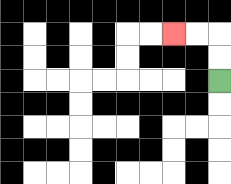{'start': '[9, 3]', 'end': '[7, 1]', 'path_directions': 'U,U,L,L', 'path_coordinates': '[[9, 3], [9, 2], [9, 1], [8, 1], [7, 1]]'}